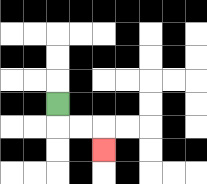{'start': '[2, 4]', 'end': '[4, 6]', 'path_directions': 'D,R,R,D', 'path_coordinates': '[[2, 4], [2, 5], [3, 5], [4, 5], [4, 6]]'}